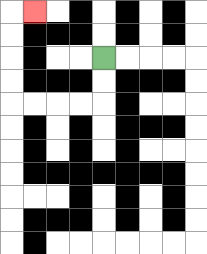{'start': '[4, 2]', 'end': '[1, 0]', 'path_directions': 'D,D,L,L,L,L,U,U,U,U,R', 'path_coordinates': '[[4, 2], [4, 3], [4, 4], [3, 4], [2, 4], [1, 4], [0, 4], [0, 3], [0, 2], [0, 1], [0, 0], [1, 0]]'}